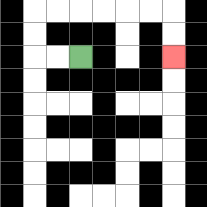{'start': '[3, 2]', 'end': '[7, 2]', 'path_directions': 'L,L,U,U,R,R,R,R,R,R,D,D', 'path_coordinates': '[[3, 2], [2, 2], [1, 2], [1, 1], [1, 0], [2, 0], [3, 0], [4, 0], [5, 0], [6, 0], [7, 0], [7, 1], [7, 2]]'}